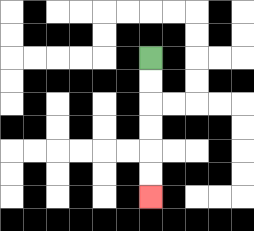{'start': '[6, 2]', 'end': '[6, 8]', 'path_directions': 'D,D,D,D,D,D', 'path_coordinates': '[[6, 2], [6, 3], [6, 4], [6, 5], [6, 6], [6, 7], [6, 8]]'}